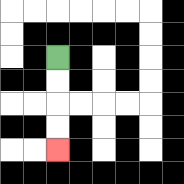{'start': '[2, 2]', 'end': '[2, 6]', 'path_directions': 'D,D,D,D', 'path_coordinates': '[[2, 2], [2, 3], [2, 4], [2, 5], [2, 6]]'}